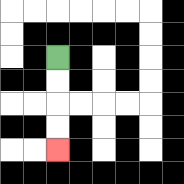{'start': '[2, 2]', 'end': '[2, 6]', 'path_directions': 'D,D,D,D', 'path_coordinates': '[[2, 2], [2, 3], [2, 4], [2, 5], [2, 6]]'}